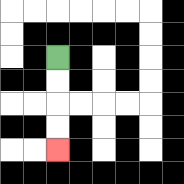{'start': '[2, 2]', 'end': '[2, 6]', 'path_directions': 'D,D,D,D', 'path_coordinates': '[[2, 2], [2, 3], [2, 4], [2, 5], [2, 6]]'}